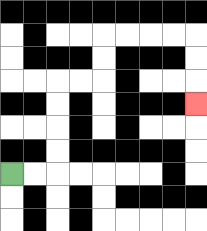{'start': '[0, 7]', 'end': '[8, 4]', 'path_directions': 'R,R,U,U,U,U,R,R,U,U,R,R,R,R,D,D,D', 'path_coordinates': '[[0, 7], [1, 7], [2, 7], [2, 6], [2, 5], [2, 4], [2, 3], [3, 3], [4, 3], [4, 2], [4, 1], [5, 1], [6, 1], [7, 1], [8, 1], [8, 2], [8, 3], [8, 4]]'}